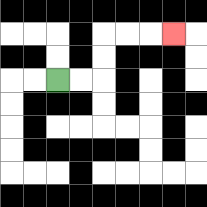{'start': '[2, 3]', 'end': '[7, 1]', 'path_directions': 'R,R,U,U,R,R,R', 'path_coordinates': '[[2, 3], [3, 3], [4, 3], [4, 2], [4, 1], [5, 1], [6, 1], [7, 1]]'}